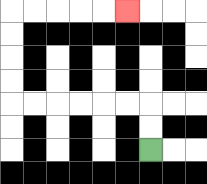{'start': '[6, 6]', 'end': '[5, 0]', 'path_directions': 'U,U,L,L,L,L,L,L,U,U,U,U,R,R,R,R,R', 'path_coordinates': '[[6, 6], [6, 5], [6, 4], [5, 4], [4, 4], [3, 4], [2, 4], [1, 4], [0, 4], [0, 3], [0, 2], [0, 1], [0, 0], [1, 0], [2, 0], [3, 0], [4, 0], [5, 0]]'}